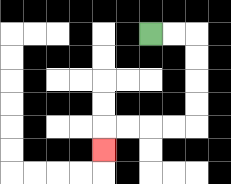{'start': '[6, 1]', 'end': '[4, 6]', 'path_directions': 'R,R,D,D,D,D,L,L,L,L,D', 'path_coordinates': '[[6, 1], [7, 1], [8, 1], [8, 2], [8, 3], [8, 4], [8, 5], [7, 5], [6, 5], [5, 5], [4, 5], [4, 6]]'}